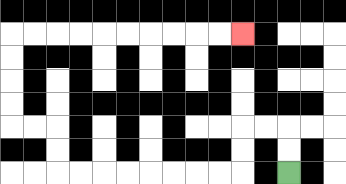{'start': '[12, 7]', 'end': '[10, 1]', 'path_directions': 'U,U,L,L,D,D,L,L,L,L,L,L,L,L,U,U,L,L,U,U,U,U,R,R,R,R,R,R,R,R,R,R', 'path_coordinates': '[[12, 7], [12, 6], [12, 5], [11, 5], [10, 5], [10, 6], [10, 7], [9, 7], [8, 7], [7, 7], [6, 7], [5, 7], [4, 7], [3, 7], [2, 7], [2, 6], [2, 5], [1, 5], [0, 5], [0, 4], [0, 3], [0, 2], [0, 1], [1, 1], [2, 1], [3, 1], [4, 1], [5, 1], [6, 1], [7, 1], [8, 1], [9, 1], [10, 1]]'}